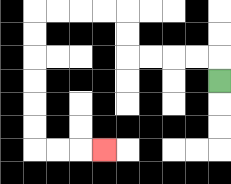{'start': '[9, 3]', 'end': '[4, 6]', 'path_directions': 'U,L,L,L,L,U,U,L,L,L,L,D,D,D,D,D,D,R,R,R', 'path_coordinates': '[[9, 3], [9, 2], [8, 2], [7, 2], [6, 2], [5, 2], [5, 1], [5, 0], [4, 0], [3, 0], [2, 0], [1, 0], [1, 1], [1, 2], [1, 3], [1, 4], [1, 5], [1, 6], [2, 6], [3, 6], [4, 6]]'}